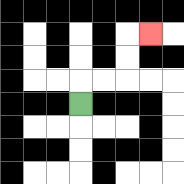{'start': '[3, 4]', 'end': '[6, 1]', 'path_directions': 'U,R,R,U,U,R', 'path_coordinates': '[[3, 4], [3, 3], [4, 3], [5, 3], [5, 2], [5, 1], [6, 1]]'}